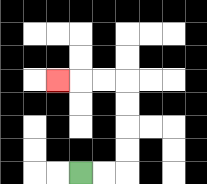{'start': '[3, 7]', 'end': '[2, 3]', 'path_directions': 'R,R,U,U,U,U,L,L,L', 'path_coordinates': '[[3, 7], [4, 7], [5, 7], [5, 6], [5, 5], [5, 4], [5, 3], [4, 3], [3, 3], [2, 3]]'}